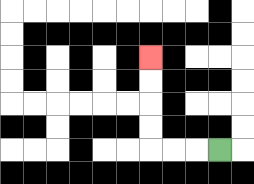{'start': '[9, 6]', 'end': '[6, 2]', 'path_directions': 'L,L,L,U,U,U,U', 'path_coordinates': '[[9, 6], [8, 6], [7, 6], [6, 6], [6, 5], [6, 4], [6, 3], [6, 2]]'}